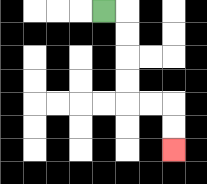{'start': '[4, 0]', 'end': '[7, 6]', 'path_directions': 'R,D,D,D,D,R,R,D,D', 'path_coordinates': '[[4, 0], [5, 0], [5, 1], [5, 2], [5, 3], [5, 4], [6, 4], [7, 4], [7, 5], [7, 6]]'}